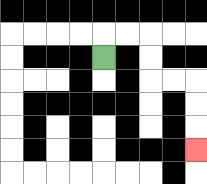{'start': '[4, 2]', 'end': '[8, 6]', 'path_directions': 'U,R,R,D,D,R,R,D,D,D', 'path_coordinates': '[[4, 2], [4, 1], [5, 1], [6, 1], [6, 2], [6, 3], [7, 3], [8, 3], [8, 4], [8, 5], [8, 6]]'}